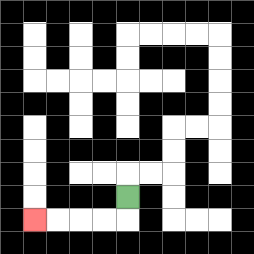{'start': '[5, 8]', 'end': '[1, 9]', 'path_directions': 'D,L,L,L,L', 'path_coordinates': '[[5, 8], [5, 9], [4, 9], [3, 9], [2, 9], [1, 9]]'}